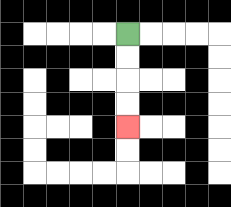{'start': '[5, 1]', 'end': '[5, 5]', 'path_directions': 'D,D,D,D', 'path_coordinates': '[[5, 1], [5, 2], [5, 3], [5, 4], [5, 5]]'}